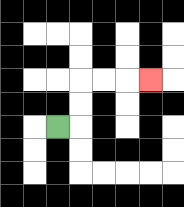{'start': '[2, 5]', 'end': '[6, 3]', 'path_directions': 'R,U,U,R,R,R', 'path_coordinates': '[[2, 5], [3, 5], [3, 4], [3, 3], [4, 3], [5, 3], [6, 3]]'}